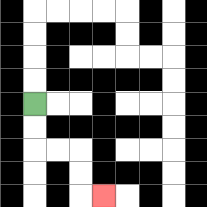{'start': '[1, 4]', 'end': '[4, 8]', 'path_directions': 'D,D,R,R,D,D,R', 'path_coordinates': '[[1, 4], [1, 5], [1, 6], [2, 6], [3, 6], [3, 7], [3, 8], [4, 8]]'}